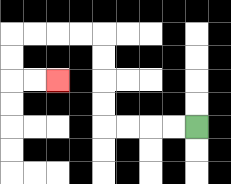{'start': '[8, 5]', 'end': '[2, 3]', 'path_directions': 'L,L,L,L,U,U,U,U,L,L,L,L,D,D,R,R', 'path_coordinates': '[[8, 5], [7, 5], [6, 5], [5, 5], [4, 5], [4, 4], [4, 3], [4, 2], [4, 1], [3, 1], [2, 1], [1, 1], [0, 1], [0, 2], [0, 3], [1, 3], [2, 3]]'}